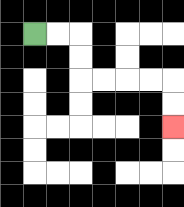{'start': '[1, 1]', 'end': '[7, 5]', 'path_directions': 'R,R,D,D,R,R,R,R,D,D', 'path_coordinates': '[[1, 1], [2, 1], [3, 1], [3, 2], [3, 3], [4, 3], [5, 3], [6, 3], [7, 3], [7, 4], [7, 5]]'}